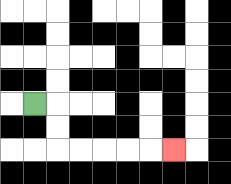{'start': '[1, 4]', 'end': '[7, 6]', 'path_directions': 'R,D,D,R,R,R,R,R', 'path_coordinates': '[[1, 4], [2, 4], [2, 5], [2, 6], [3, 6], [4, 6], [5, 6], [6, 6], [7, 6]]'}